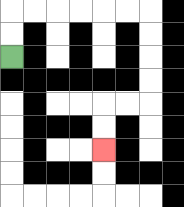{'start': '[0, 2]', 'end': '[4, 6]', 'path_directions': 'U,U,R,R,R,R,R,R,D,D,D,D,L,L,D,D', 'path_coordinates': '[[0, 2], [0, 1], [0, 0], [1, 0], [2, 0], [3, 0], [4, 0], [5, 0], [6, 0], [6, 1], [6, 2], [6, 3], [6, 4], [5, 4], [4, 4], [4, 5], [4, 6]]'}